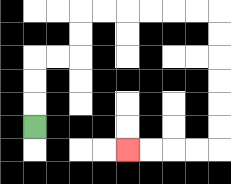{'start': '[1, 5]', 'end': '[5, 6]', 'path_directions': 'U,U,U,R,R,U,U,R,R,R,R,R,R,D,D,D,D,D,D,L,L,L,L', 'path_coordinates': '[[1, 5], [1, 4], [1, 3], [1, 2], [2, 2], [3, 2], [3, 1], [3, 0], [4, 0], [5, 0], [6, 0], [7, 0], [8, 0], [9, 0], [9, 1], [9, 2], [9, 3], [9, 4], [9, 5], [9, 6], [8, 6], [7, 6], [6, 6], [5, 6]]'}